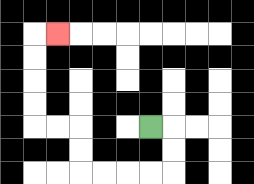{'start': '[6, 5]', 'end': '[2, 1]', 'path_directions': 'R,D,D,L,L,L,L,U,U,L,L,U,U,U,U,R', 'path_coordinates': '[[6, 5], [7, 5], [7, 6], [7, 7], [6, 7], [5, 7], [4, 7], [3, 7], [3, 6], [3, 5], [2, 5], [1, 5], [1, 4], [1, 3], [1, 2], [1, 1], [2, 1]]'}